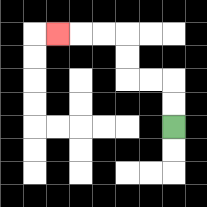{'start': '[7, 5]', 'end': '[2, 1]', 'path_directions': 'U,U,L,L,U,U,L,L,L', 'path_coordinates': '[[7, 5], [7, 4], [7, 3], [6, 3], [5, 3], [5, 2], [5, 1], [4, 1], [3, 1], [2, 1]]'}